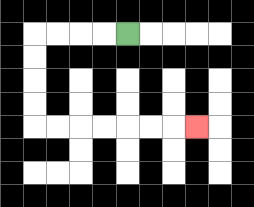{'start': '[5, 1]', 'end': '[8, 5]', 'path_directions': 'L,L,L,L,D,D,D,D,R,R,R,R,R,R,R', 'path_coordinates': '[[5, 1], [4, 1], [3, 1], [2, 1], [1, 1], [1, 2], [1, 3], [1, 4], [1, 5], [2, 5], [3, 5], [4, 5], [5, 5], [6, 5], [7, 5], [8, 5]]'}